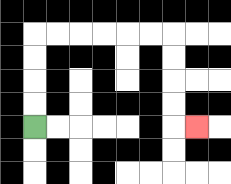{'start': '[1, 5]', 'end': '[8, 5]', 'path_directions': 'U,U,U,U,R,R,R,R,R,R,D,D,D,D,R', 'path_coordinates': '[[1, 5], [1, 4], [1, 3], [1, 2], [1, 1], [2, 1], [3, 1], [4, 1], [5, 1], [6, 1], [7, 1], [7, 2], [7, 3], [7, 4], [7, 5], [8, 5]]'}